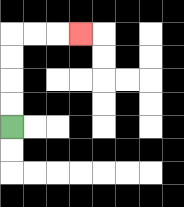{'start': '[0, 5]', 'end': '[3, 1]', 'path_directions': 'U,U,U,U,R,R,R', 'path_coordinates': '[[0, 5], [0, 4], [0, 3], [0, 2], [0, 1], [1, 1], [2, 1], [3, 1]]'}